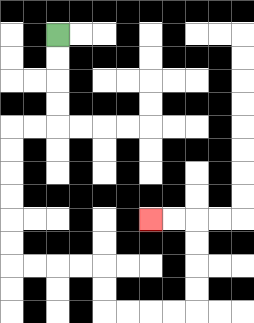{'start': '[2, 1]', 'end': '[6, 9]', 'path_directions': 'D,D,D,D,L,L,D,D,D,D,D,D,R,R,R,R,D,D,R,R,R,R,U,U,U,U,L,L', 'path_coordinates': '[[2, 1], [2, 2], [2, 3], [2, 4], [2, 5], [1, 5], [0, 5], [0, 6], [0, 7], [0, 8], [0, 9], [0, 10], [0, 11], [1, 11], [2, 11], [3, 11], [4, 11], [4, 12], [4, 13], [5, 13], [6, 13], [7, 13], [8, 13], [8, 12], [8, 11], [8, 10], [8, 9], [7, 9], [6, 9]]'}